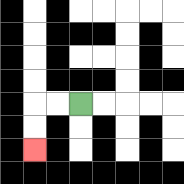{'start': '[3, 4]', 'end': '[1, 6]', 'path_directions': 'L,L,D,D', 'path_coordinates': '[[3, 4], [2, 4], [1, 4], [1, 5], [1, 6]]'}